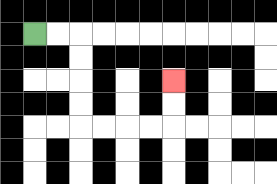{'start': '[1, 1]', 'end': '[7, 3]', 'path_directions': 'R,R,D,D,D,D,R,R,R,R,U,U', 'path_coordinates': '[[1, 1], [2, 1], [3, 1], [3, 2], [3, 3], [3, 4], [3, 5], [4, 5], [5, 5], [6, 5], [7, 5], [7, 4], [7, 3]]'}